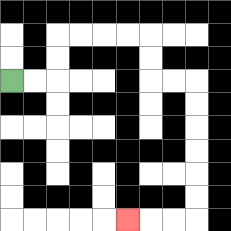{'start': '[0, 3]', 'end': '[5, 9]', 'path_directions': 'R,R,U,U,R,R,R,R,D,D,R,R,D,D,D,D,D,D,L,L,L', 'path_coordinates': '[[0, 3], [1, 3], [2, 3], [2, 2], [2, 1], [3, 1], [4, 1], [5, 1], [6, 1], [6, 2], [6, 3], [7, 3], [8, 3], [8, 4], [8, 5], [8, 6], [8, 7], [8, 8], [8, 9], [7, 9], [6, 9], [5, 9]]'}